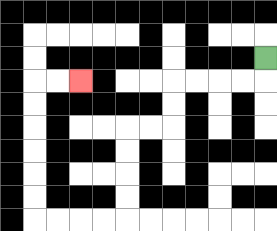{'start': '[11, 2]', 'end': '[3, 3]', 'path_directions': 'D,L,L,L,L,D,D,L,L,D,D,D,D,L,L,L,L,U,U,U,U,U,U,R,R', 'path_coordinates': '[[11, 2], [11, 3], [10, 3], [9, 3], [8, 3], [7, 3], [7, 4], [7, 5], [6, 5], [5, 5], [5, 6], [5, 7], [5, 8], [5, 9], [4, 9], [3, 9], [2, 9], [1, 9], [1, 8], [1, 7], [1, 6], [1, 5], [1, 4], [1, 3], [2, 3], [3, 3]]'}